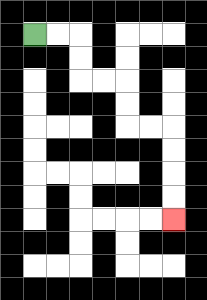{'start': '[1, 1]', 'end': '[7, 9]', 'path_directions': 'R,R,D,D,R,R,D,D,R,R,D,D,D,D', 'path_coordinates': '[[1, 1], [2, 1], [3, 1], [3, 2], [3, 3], [4, 3], [5, 3], [5, 4], [5, 5], [6, 5], [7, 5], [7, 6], [7, 7], [7, 8], [7, 9]]'}